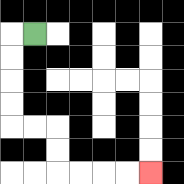{'start': '[1, 1]', 'end': '[6, 7]', 'path_directions': 'L,D,D,D,D,R,R,D,D,R,R,R,R', 'path_coordinates': '[[1, 1], [0, 1], [0, 2], [0, 3], [0, 4], [0, 5], [1, 5], [2, 5], [2, 6], [2, 7], [3, 7], [4, 7], [5, 7], [6, 7]]'}